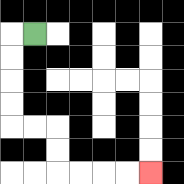{'start': '[1, 1]', 'end': '[6, 7]', 'path_directions': 'L,D,D,D,D,R,R,D,D,R,R,R,R', 'path_coordinates': '[[1, 1], [0, 1], [0, 2], [0, 3], [0, 4], [0, 5], [1, 5], [2, 5], [2, 6], [2, 7], [3, 7], [4, 7], [5, 7], [6, 7]]'}